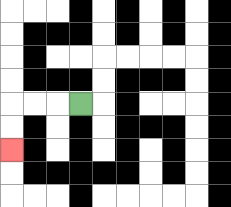{'start': '[3, 4]', 'end': '[0, 6]', 'path_directions': 'L,L,L,D,D', 'path_coordinates': '[[3, 4], [2, 4], [1, 4], [0, 4], [0, 5], [0, 6]]'}